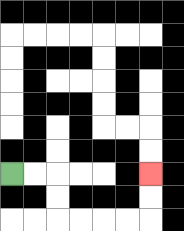{'start': '[0, 7]', 'end': '[6, 7]', 'path_directions': 'R,R,D,D,R,R,R,R,U,U', 'path_coordinates': '[[0, 7], [1, 7], [2, 7], [2, 8], [2, 9], [3, 9], [4, 9], [5, 9], [6, 9], [6, 8], [6, 7]]'}